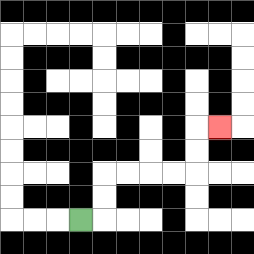{'start': '[3, 9]', 'end': '[9, 5]', 'path_directions': 'R,U,U,R,R,R,R,U,U,R', 'path_coordinates': '[[3, 9], [4, 9], [4, 8], [4, 7], [5, 7], [6, 7], [7, 7], [8, 7], [8, 6], [8, 5], [9, 5]]'}